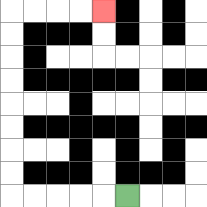{'start': '[5, 8]', 'end': '[4, 0]', 'path_directions': 'L,L,L,L,L,U,U,U,U,U,U,U,U,R,R,R,R', 'path_coordinates': '[[5, 8], [4, 8], [3, 8], [2, 8], [1, 8], [0, 8], [0, 7], [0, 6], [0, 5], [0, 4], [0, 3], [0, 2], [0, 1], [0, 0], [1, 0], [2, 0], [3, 0], [4, 0]]'}